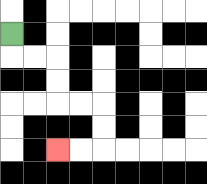{'start': '[0, 1]', 'end': '[2, 6]', 'path_directions': 'D,R,R,D,D,R,R,D,D,L,L', 'path_coordinates': '[[0, 1], [0, 2], [1, 2], [2, 2], [2, 3], [2, 4], [3, 4], [4, 4], [4, 5], [4, 6], [3, 6], [2, 6]]'}